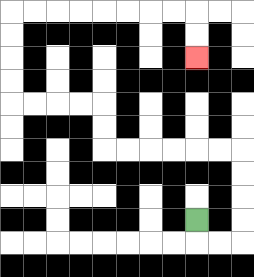{'start': '[8, 9]', 'end': '[8, 2]', 'path_directions': 'D,R,R,U,U,U,U,L,L,L,L,L,L,U,U,L,L,L,L,U,U,U,U,R,R,R,R,R,R,R,R,D,D', 'path_coordinates': '[[8, 9], [8, 10], [9, 10], [10, 10], [10, 9], [10, 8], [10, 7], [10, 6], [9, 6], [8, 6], [7, 6], [6, 6], [5, 6], [4, 6], [4, 5], [4, 4], [3, 4], [2, 4], [1, 4], [0, 4], [0, 3], [0, 2], [0, 1], [0, 0], [1, 0], [2, 0], [3, 0], [4, 0], [5, 0], [6, 0], [7, 0], [8, 0], [8, 1], [8, 2]]'}